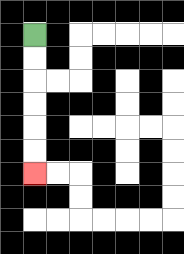{'start': '[1, 1]', 'end': '[1, 7]', 'path_directions': 'D,D,D,D,D,D', 'path_coordinates': '[[1, 1], [1, 2], [1, 3], [1, 4], [1, 5], [1, 6], [1, 7]]'}